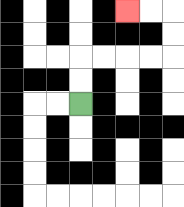{'start': '[3, 4]', 'end': '[5, 0]', 'path_directions': 'U,U,R,R,R,R,U,U,L,L', 'path_coordinates': '[[3, 4], [3, 3], [3, 2], [4, 2], [5, 2], [6, 2], [7, 2], [7, 1], [7, 0], [6, 0], [5, 0]]'}